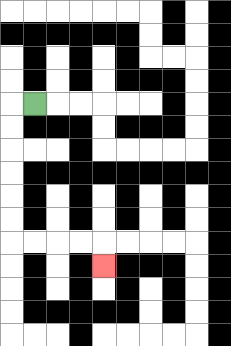{'start': '[1, 4]', 'end': '[4, 11]', 'path_directions': 'L,D,D,D,D,D,D,R,R,R,R,D', 'path_coordinates': '[[1, 4], [0, 4], [0, 5], [0, 6], [0, 7], [0, 8], [0, 9], [0, 10], [1, 10], [2, 10], [3, 10], [4, 10], [4, 11]]'}